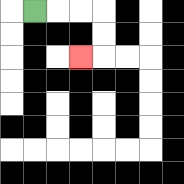{'start': '[1, 0]', 'end': '[3, 2]', 'path_directions': 'R,R,R,D,D,L', 'path_coordinates': '[[1, 0], [2, 0], [3, 0], [4, 0], [4, 1], [4, 2], [3, 2]]'}